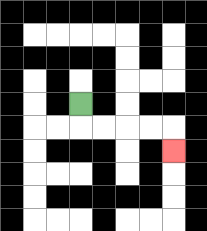{'start': '[3, 4]', 'end': '[7, 6]', 'path_directions': 'D,R,R,R,R,D', 'path_coordinates': '[[3, 4], [3, 5], [4, 5], [5, 5], [6, 5], [7, 5], [7, 6]]'}